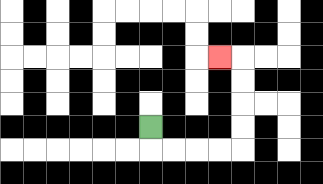{'start': '[6, 5]', 'end': '[9, 2]', 'path_directions': 'D,R,R,R,R,U,U,U,U,L', 'path_coordinates': '[[6, 5], [6, 6], [7, 6], [8, 6], [9, 6], [10, 6], [10, 5], [10, 4], [10, 3], [10, 2], [9, 2]]'}